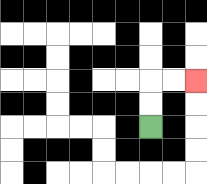{'start': '[6, 5]', 'end': '[8, 3]', 'path_directions': 'U,U,R,R', 'path_coordinates': '[[6, 5], [6, 4], [6, 3], [7, 3], [8, 3]]'}